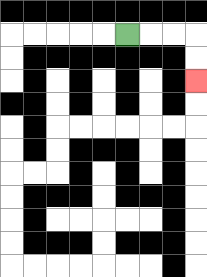{'start': '[5, 1]', 'end': '[8, 3]', 'path_directions': 'R,R,R,D,D', 'path_coordinates': '[[5, 1], [6, 1], [7, 1], [8, 1], [8, 2], [8, 3]]'}